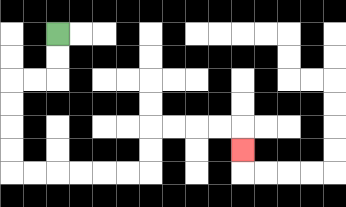{'start': '[2, 1]', 'end': '[10, 6]', 'path_directions': 'D,D,L,L,D,D,D,D,R,R,R,R,R,R,U,U,R,R,R,R,D', 'path_coordinates': '[[2, 1], [2, 2], [2, 3], [1, 3], [0, 3], [0, 4], [0, 5], [0, 6], [0, 7], [1, 7], [2, 7], [3, 7], [4, 7], [5, 7], [6, 7], [6, 6], [6, 5], [7, 5], [8, 5], [9, 5], [10, 5], [10, 6]]'}